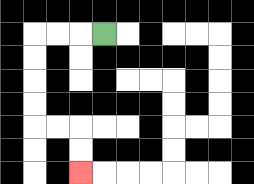{'start': '[4, 1]', 'end': '[3, 7]', 'path_directions': 'L,L,L,D,D,D,D,R,R,D,D', 'path_coordinates': '[[4, 1], [3, 1], [2, 1], [1, 1], [1, 2], [1, 3], [1, 4], [1, 5], [2, 5], [3, 5], [3, 6], [3, 7]]'}